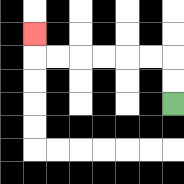{'start': '[7, 4]', 'end': '[1, 1]', 'path_directions': 'U,U,L,L,L,L,L,L,U', 'path_coordinates': '[[7, 4], [7, 3], [7, 2], [6, 2], [5, 2], [4, 2], [3, 2], [2, 2], [1, 2], [1, 1]]'}